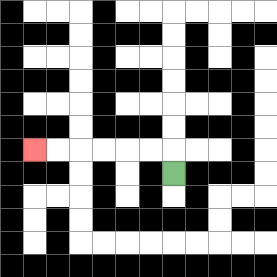{'start': '[7, 7]', 'end': '[1, 6]', 'path_directions': 'U,L,L,L,L,L,L', 'path_coordinates': '[[7, 7], [7, 6], [6, 6], [5, 6], [4, 6], [3, 6], [2, 6], [1, 6]]'}